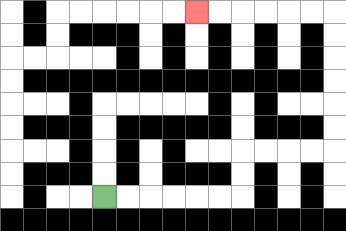{'start': '[4, 8]', 'end': '[8, 0]', 'path_directions': 'R,R,R,R,R,R,U,U,R,R,R,R,U,U,U,U,U,U,L,L,L,L,L,L', 'path_coordinates': '[[4, 8], [5, 8], [6, 8], [7, 8], [8, 8], [9, 8], [10, 8], [10, 7], [10, 6], [11, 6], [12, 6], [13, 6], [14, 6], [14, 5], [14, 4], [14, 3], [14, 2], [14, 1], [14, 0], [13, 0], [12, 0], [11, 0], [10, 0], [9, 0], [8, 0]]'}